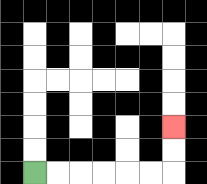{'start': '[1, 7]', 'end': '[7, 5]', 'path_directions': 'R,R,R,R,R,R,U,U', 'path_coordinates': '[[1, 7], [2, 7], [3, 7], [4, 7], [5, 7], [6, 7], [7, 7], [7, 6], [7, 5]]'}